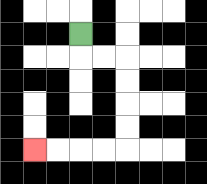{'start': '[3, 1]', 'end': '[1, 6]', 'path_directions': 'D,R,R,D,D,D,D,L,L,L,L', 'path_coordinates': '[[3, 1], [3, 2], [4, 2], [5, 2], [5, 3], [5, 4], [5, 5], [5, 6], [4, 6], [3, 6], [2, 6], [1, 6]]'}